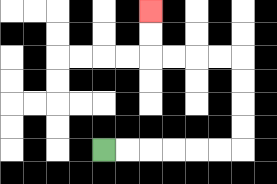{'start': '[4, 6]', 'end': '[6, 0]', 'path_directions': 'R,R,R,R,R,R,U,U,U,U,L,L,L,L,U,U', 'path_coordinates': '[[4, 6], [5, 6], [6, 6], [7, 6], [8, 6], [9, 6], [10, 6], [10, 5], [10, 4], [10, 3], [10, 2], [9, 2], [8, 2], [7, 2], [6, 2], [6, 1], [6, 0]]'}